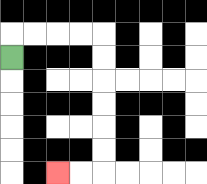{'start': '[0, 2]', 'end': '[2, 7]', 'path_directions': 'U,R,R,R,R,D,D,D,D,D,D,L,L', 'path_coordinates': '[[0, 2], [0, 1], [1, 1], [2, 1], [3, 1], [4, 1], [4, 2], [4, 3], [4, 4], [4, 5], [4, 6], [4, 7], [3, 7], [2, 7]]'}